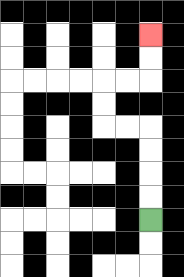{'start': '[6, 9]', 'end': '[6, 1]', 'path_directions': 'U,U,U,U,L,L,U,U,R,R,U,U', 'path_coordinates': '[[6, 9], [6, 8], [6, 7], [6, 6], [6, 5], [5, 5], [4, 5], [4, 4], [4, 3], [5, 3], [6, 3], [6, 2], [6, 1]]'}